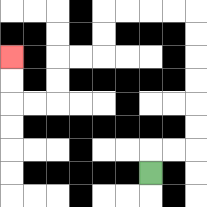{'start': '[6, 7]', 'end': '[0, 2]', 'path_directions': 'U,R,R,U,U,U,U,U,U,L,L,L,L,D,D,L,L,D,D,L,L,U,U', 'path_coordinates': '[[6, 7], [6, 6], [7, 6], [8, 6], [8, 5], [8, 4], [8, 3], [8, 2], [8, 1], [8, 0], [7, 0], [6, 0], [5, 0], [4, 0], [4, 1], [4, 2], [3, 2], [2, 2], [2, 3], [2, 4], [1, 4], [0, 4], [0, 3], [0, 2]]'}